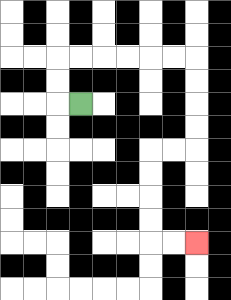{'start': '[3, 4]', 'end': '[8, 10]', 'path_directions': 'L,U,U,R,R,R,R,R,R,D,D,D,D,L,L,D,D,D,D,R,R', 'path_coordinates': '[[3, 4], [2, 4], [2, 3], [2, 2], [3, 2], [4, 2], [5, 2], [6, 2], [7, 2], [8, 2], [8, 3], [8, 4], [8, 5], [8, 6], [7, 6], [6, 6], [6, 7], [6, 8], [6, 9], [6, 10], [7, 10], [8, 10]]'}